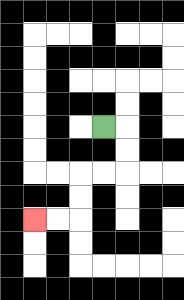{'start': '[4, 5]', 'end': '[1, 9]', 'path_directions': 'R,D,D,L,L,D,D,L,L', 'path_coordinates': '[[4, 5], [5, 5], [5, 6], [5, 7], [4, 7], [3, 7], [3, 8], [3, 9], [2, 9], [1, 9]]'}